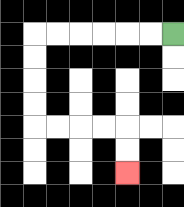{'start': '[7, 1]', 'end': '[5, 7]', 'path_directions': 'L,L,L,L,L,L,D,D,D,D,R,R,R,R,D,D', 'path_coordinates': '[[7, 1], [6, 1], [5, 1], [4, 1], [3, 1], [2, 1], [1, 1], [1, 2], [1, 3], [1, 4], [1, 5], [2, 5], [3, 5], [4, 5], [5, 5], [5, 6], [5, 7]]'}